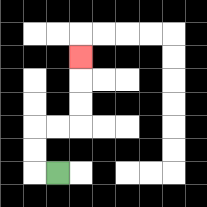{'start': '[2, 7]', 'end': '[3, 2]', 'path_directions': 'L,U,U,R,R,U,U,U', 'path_coordinates': '[[2, 7], [1, 7], [1, 6], [1, 5], [2, 5], [3, 5], [3, 4], [3, 3], [3, 2]]'}